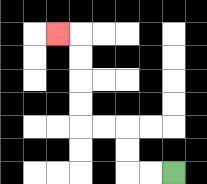{'start': '[7, 7]', 'end': '[2, 1]', 'path_directions': 'L,L,U,U,L,L,U,U,U,U,L', 'path_coordinates': '[[7, 7], [6, 7], [5, 7], [5, 6], [5, 5], [4, 5], [3, 5], [3, 4], [3, 3], [3, 2], [3, 1], [2, 1]]'}